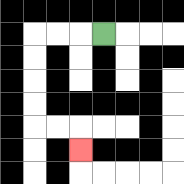{'start': '[4, 1]', 'end': '[3, 6]', 'path_directions': 'L,L,L,D,D,D,D,R,R,D', 'path_coordinates': '[[4, 1], [3, 1], [2, 1], [1, 1], [1, 2], [1, 3], [1, 4], [1, 5], [2, 5], [3, 5], [3, 6]]'}